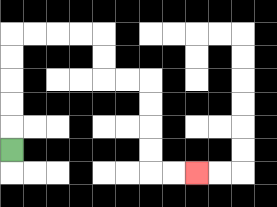{'start': '[0, 6]', 'end': '[8, 7]', 'path_directions': 'U,U,U,U,U,R,R,R,R,D,D,R,R,D,D,D,D,R,R', 'path_coordinates': '[[0, 6], [0, 5], [0, 4], [0, 3], [0, 2], [0, 1], [1, 1], [2, 1], [3, 1], [4, 1], [4, 2], [4, 3], [5, 3], [6, 3], [6, 4], [6, 5], [6, 6], [6, 7], [7, 7], [8, 7]]'}